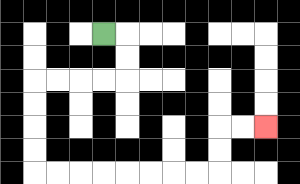{'start': '[4, 1]', 'end': '[11, 5]', 'path_directions': 'R,D,D,L,L,L,L,D,D,D,D,R,R,R,R,R,R,R,R,U,U,R,R', 'path_coordinates': '[[4, 1], [5, 1], [5, 2], [5, 3], [4, 3], [3, 3], [2, 3], [1, 3], [1, 4], [1, 5], [1, 6], [1, 7], [2, 7], [3, 7], [4, 7], [5, 7], [6, 7], [7, 7], [8, 7], [9, 7], [9, 6], [9, 5], [10, 5], [11, 5]]'}